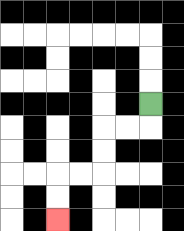{'start': '[6, 4]', 'end': '[2, 9]', 'path_directions': 'D,L,L,D,D,L,L,D,D', 'path_coordinates': '[[6, 4], [6, 5], [5, 5], [4, 5], [4, 6], [4, 7], [3, 7], [2, 7], [2, 8], [2, 9]]'}